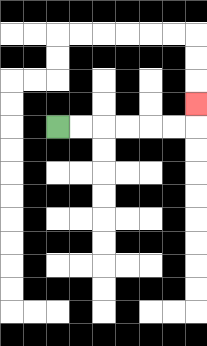{'start': '[2, 5]', 'end': '[8, 4]', 'path_directions': 'R,R,R,R,R,R,U', 'path_coordinates': '[[2, 5], [3, 5], [4, 5], [5, 5], [6, 5], [7, 5], [8, 5], [8, 4]]'}